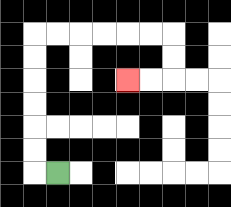{'start': '[2, 7]', 'end': '[5, 3]', 'path_directions': 'L,U,U,U,U,U,U,R,R,R,R,R,R,D,D,L,L', 'path_coordinates': '[[2, 7], [1, 7], [1, 6], [1, 5], [1, 4], [1, 3], [1, 2], [1, 1], [2, 1], [3, 1], [4, 1], [5, 1], [6, 1], [7, 1], [7, 2], [7, 3], [6, 3], [5, 3]]'}